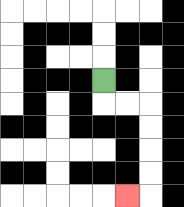{'start': '[4, 3]', 'end': '[5, 8]', 'path_directions': 'D,R,R,D,D,D,D,L', 'path_coordinates': '[[4, 3], [4, 4], [5, 4], [6, 4], [6, 5], [6, 6], [6, 7], [6, 8], [5, 8]]'}